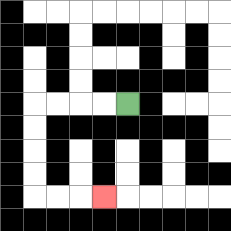{'start': '[5, 4]', 'end': '[4, 8]', 'path_directions': 'L,L,L,L,D,D,D,D,R,R,R', 'path_coordinates': '[[5, 4], [4, 4], [3, 4], [2, 4], [1, 4], [1, 5], [1, 6], [1, 7], [1, 8], [2, 8], [3, 8], [4, 8]]'}